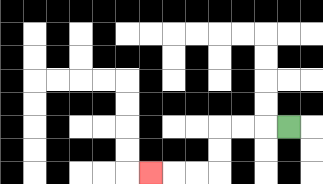{'start': '[12, 5]', 'end': '[6, 7]', 'path_directions': 'L,L,L,D,D,L,L,L', 'path_coordinates': '[[12, 5], [11, 5], [10, 5], [9, 5], [9, 6], [9, 7], [8, 7], [7, 7], [6, 7]]'}